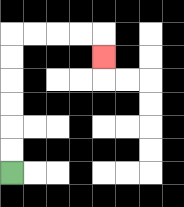{'start': '[0, 7]', 'end': '[4, 2]', 'path_directions': 'U,U,U,U,U,U,R,R,R,R,D', 'path_coordinates': '[[0, 7], [0, 6], [0, 5], [0, 4], [0, 3], [0, 2], [0, 1], [1, 1], [2, 1], [3, 1], [4, 1], [4, 2]]'}